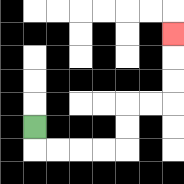{'start': '[1, 5]', 'end': '[7, 1]', 'path_directions': 'D,R,R,R,R,U,U,R,R,U,U,U', 'path_coordinates': '[[1, 5], [1, 6], [2, 6], [3, 6], [4, 6], [5, 6], [5, 5], [5, 4], [6, 4], [7, 4], [7, 3], [7, 2], [7, 1]]'}